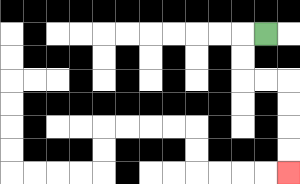{'start': '[11, 1]', 'end': '[12, 7]', 'path_directions': 'L,D,D,R,R,D,D,D,D', 'path_coordinates': '[[11, 1], [10, 1], [10, 2], [10, 3], [11, 3], [12, 3], [12, 4], [12, 5], [12, 6], [12, 7]]'}